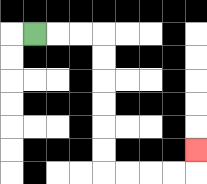{'start': '[1, 1]', 'end': '[8, 6]', 'path_directions': 'R,R,R,D,D,D,D,D,D,R,R,R,R,U', 'path_coordinates': '[[1, 1], [2, 1], [3, 1], [4, 1], [4, 2], [4, 3], [4, 4], [4, 5], [4, 6], [4, 7], [5, 7], [6, 7], [7, 7], [8, 7], [8, 6]]'}